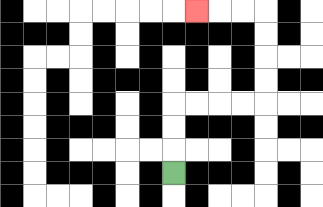{'start': '[7, 7]', 'end': '[8, 0]', 'path_directions': 'U,U,U,R,R,R,R,U,U,U,U,L,L,L', 'path_coordinates': '[[7, 7], [7, 6], [7, 5], [7, 4], [8, 4], [9, 4], [10, 4], [11, 4], [11, 3], [11, 2], [11, 1], [11, 0], [10, 0], [9, 0], [8, 0]]'}